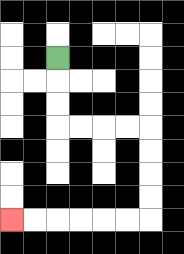{'start': '[2, 2]', 'end': '[0, 9]', 'path_directions': 'D,D,D,R,R,R,R,D,D,D,D,L,L,L,L,L,L', 'path_coordinates': '[[2, 2], [2, 3], [2, 4], [2, 5], [3, 5], [4, 5], [5, 5], [6, 5], [6, 6], [6, 7], [6, 8], [6, 9], [5, 9], [4, 9], [3, 9], [2, 9], [1, 9], [0, 9]]'}